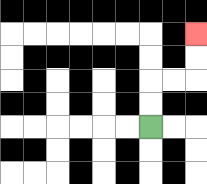{'start': '[6, 5]', 'end': '[8, 1]', 'path_directions': 'U,U,R,R,U,U', 'path_coordinates': '[[6, 5], [6, 4], [6, 3], [7, 3], [8, 3], [8, 2], [8, 1]]'}